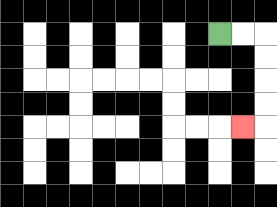{'start': '[9, 1]', 'end': '[10, 5]', 'path_directions': 'R,R,D,D,D,D,L', 'path_coordinates': '[[9, 1], [10, 1], [11, 1], [11, 2], [11, 3], [11, 4], [11, 5], [10, 5]]'}